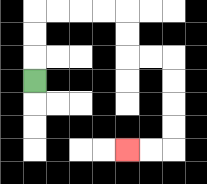{'start': '[1, 3]', 'end': '[5, 6]', 'path_directions': 'U,U,U,R,R,R,R,D,D,R,R,D,D,D,D,L,L', 'path_coordinates': '[[1, 3], [1, 2], [1, 1], [1, 0], [2, 0], [3, 0], [4, 0], [5, 0], [5, 1], [5, 2], [6, 2], [7, 2], [7, 3], [7, 4], [7, 5], [7, 6], [6, 6], [5, 6]]'}